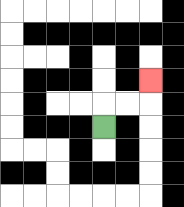{'start': '[4, 5]', 'end': '[6, 3]', 'path_directions': 'U,R,R,U', 'path_coordinates': '[[4, 5], [4, 4], [5, 4], [6, 4], [6, 3]]'}